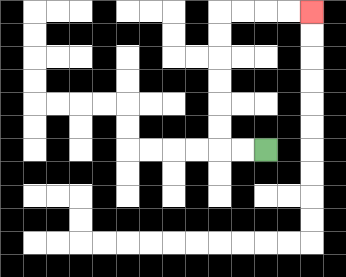{'start': '[11, 6]', 'end': '[13, 0]', 'path_directions': 'L,L,U,U,U,U,U,U,R,R,R,R', 'path_coordinates': '[[11, 6], [10, 6], [9, 6], [9, 5], [9, 4], [9, 3], [9, 2], [9, 1], [9, 0], [10, 0], [11, 0], [12, 0], [13, 0]]'}